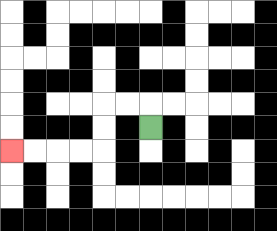{'start': '[6, 5]', 'end': '[0, 6]', 'path_directions': 'U,L,L,D,D,L,L,L,L', 'path_coordinates': '[[6, 5], [6, 4], [5, 4], [4, 4], [4, 5], [4, 6], [3, 6], [2, 6], [1, 6], [0, 6]]'}